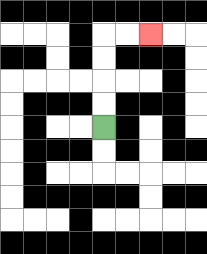{'start': '[4, 5]', 'end': '[6, 1]', 'path_directions': 'U,U,U,U,R,R', 'path_coordinates': '[[4, 5], [4, 4], [4, 3], [4, 2], [4, 1], [5, 1], [6, 1]]'}